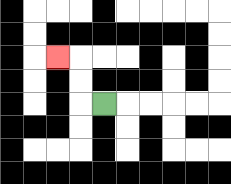{'start': '[4, 4]', 'end': '[2, 2]', 'path_directions': 'L,U,U,L', 'path_coordinates': '[[4, 4], [3, 4], [3, 3], [3, 2], [2, 2]]'}